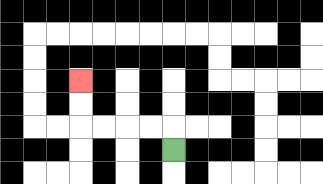{'start': '[7, 6]', 'end': '[3, 3]', 'path_directions': 'U,L,L,L,L,U,U', 'path_coordinates': '[[7, 6], [7, 5], [6, 5], [5, 5], [4, 5], [3, 5], [3, 4], [3, 3]]'}